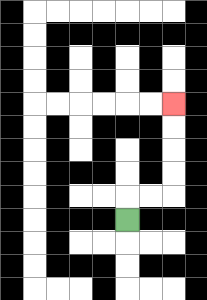{'start': '[5, 9]', 'end': '[7, 4]', 'path_directions': 'U,R,R,U,U,U,U', 'path_coordinates': '[[5, 9], [5, 8], [6, 8], [7, 8], [7, 7], [7, 6], [7, 5], [7, 4]]'}